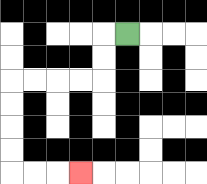{'start': '[5, 1]', 'end': '[3, 7]', 'path_directions': 'L,D,D,L,L,L,L,D,D,D,D,R,R,R', 'path_coordinates': '[[5, 1], [4, 1], [4, 2], [4, 3], [3, 3], [2, 3], [1, 3], [0, 3], [0, 4], [0, 5], [0, 6], [0, 7], [1, 7], [2, 7], [3, 7]]'}